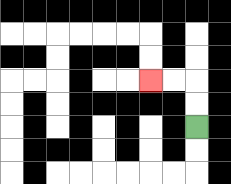{'start': '[8, 5]', 'end': '[6, 3]', 'path_directions': 'U,U,L,L', 'path_coordinates': '[[8, 5], [8, 4], [8, 3], [7, 3], [6, 3]]'}